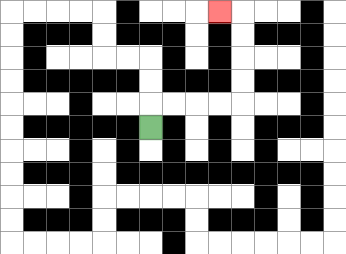{'start': '[6, 5]', 'end': '[9, 0]', 'path_directions': 'U,R,R,R,R,U,U,U,U,L', 'path_coordinates': '[[6, 5], [6, 4], [7, 4], [8, 4], [9, 4], [10, 4], [10, 3], [10, 2], [10, 1], [10, 0], [9, 0]]'}